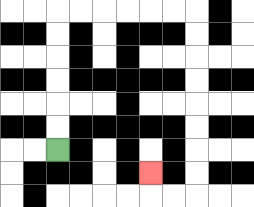{'start': '[2, 6]', 'end': '[6, 7]', 'path_directions': 'U,U,U,U,U,U,R,R,R,R,R,R,D,D,D,D,D,D,D,D,L,L,U', 'path_coordinates': '[[2, 6], [2, 5], [2, 4], [2, 3], [2, 2], [2, 1], [2, 0], [3, 0], [4, 0], [5, 0], [6, 0], [7, 0], [8, 0], [8, 1], [8, 2], [8, 3], [8, 4], [8, 5], [8, 6], [8, 7], [8, 8], [7, 8], [6, 8], [6, 7]]'}